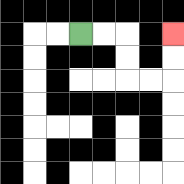{'start': '[3, 1]', 'end': '[7, 1]', 'path_directions': 'R,R,D,D,R,R,U,U', 'path_coordinates': '[[3, 1], [4, 1], [5, 1], [5, 2], [5, 3], [6, 3], [7, 3], [7, 2], [7, 1]]'}